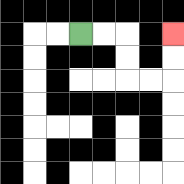{'start': '[3, 1]', 'end': '[7, 1]', 'path_directions': 'R,R,D,D,R,R,U,U', 'path_coordinates': '[[3, 1], [4, 1], [5, 1], [5, 2], [5, 3], [6, 3], [7, 3], [7, 2], [7, 1]]'}